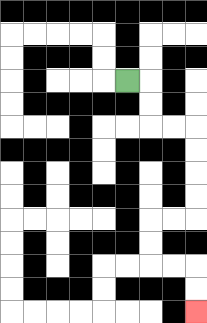{'start': '[5, 3]', 'end': '[8, 13]', 'path_directions': 'R,D,D,R,R,D,D,D,D,L,L,D,D,R,R,D,D', 'path_coordinates': '[[5, 3], [6, 3], [6, 4], [6, 5], [7, 5], [8, 5], [8, 6], [8, 7], [8, 8], [8, 9], [7, 9], [6, 9], [6, 10], [6, 11], [7, 11], [8, 11], [8, 12], [8, 13]]'}